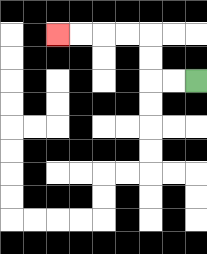{'start': '[8, 3]', 'end': '[2, 1]', 'path_directions': 'L,L,U,U,L,L,L,L', 'path_coordinates': '[[8, 3], [7, 3], [6, 3], [6, 2], [6, 1], [5, 1], [4, 1], [3, 1], [2, 1]]'}